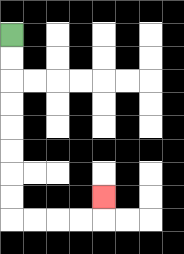{'start': '[0, 1]', 'end': '[4, 8]', 'path_directions': 'D,D,D,D,D,D,D,D,R,R,R,R,U', 'path_coordinates': '[[0, 1], [0, 2], [0, 3], [0, 4], [0, 5], [0, 6], [0, 7], [0, 8], [0, 9], [1, 9], [2, 9], [3, 9], [4, 9], [4, 8]]'}